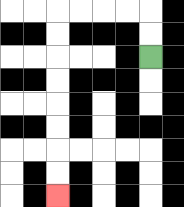{'start': '[6, 2]', 'end': '[2, 8]', 'path_directions': 'U,U,L,L,L,L,D,D,D,D,D,D,D,D', 'path_coordinates': '[[6, 2], [6, 1], [6, 0], [5, 0], [4, 0], [3, 0], [2, 0], [2, 1], [2, 2], [2, 3], [2, 4], [2, 5], [2, 6], [2, 7], [2, 8]]'}